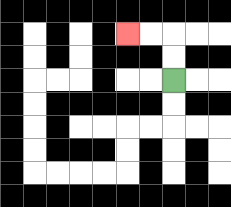{'start': '[7, 3]', 'end': '[5, 1]', 'path_directions': 'U,U,L,L', 'path_coordinates': '[[7, 3], [7, 2], [7, 1], [6, 1], [5, 1]]'}